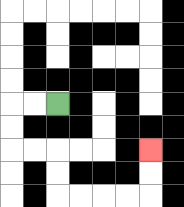{'start': '[2, 4]', 'end': '[6, 6]', 'path_directions': 'L,L,D,D,R,R,D,D,R,R,R,R,U,U', 'path_coordinates': '[[2, 4], [1, 4], [0, 4], [0, 5], [0, 6], [1, 6], [2, 6], [2, 7], [2, 8], [3, 8], [4, 8], [5, 8], [6, 8], [6, 7], [6, 6]]'}